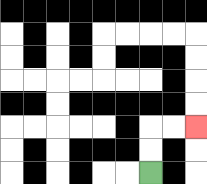{'start': '[6, 7]', 'end': '[8, 5]', 'path_directions': 'U,U,R,R', 'path_coordinates': '[[6, 7], [6, 6], [6, 5], [7, 5], [8, 5]]'}